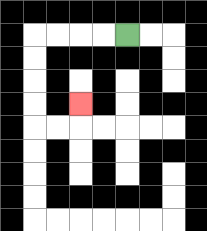{'start': '[5, 1]', 'end': '[3, 4]', 'path_directions': 'L,L,L,L,D,D,D,D,R,R,U', 'path_coordinates': '[[5, 1], [4, 1], [3, 1], [2, 1], [1, 1], [1, 2], [1, 3], [1, 4], [1, 5], [2, 5], [3, 5], [3, 4]]'}